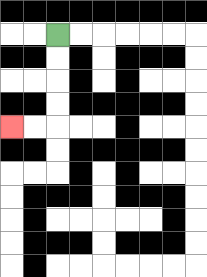{'start': '[2, 1]', 'end': '[0, 5]', 'path_directions': 'D,D,D,D,L,L', 'path_coordinates': '[[2, 1], [2, 2], [2, 3], [2, 4], [2, 5], [1, 5], [0, 5]]'}